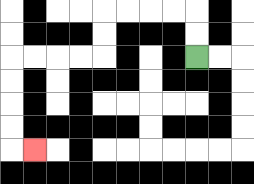{'start': '[8, 2]', 'end': '[1, 6]', 'path_directions': 'U,U,L,L,L,L,D,D,L,L,L,L,D,D,D,D,R', 'path_coordinates': '[[8, 2], [8, 1], [8, 0], [7, 0], [6, 0], [5, 0], [4, 0], [4, 1], [4, 2], [3, 2], [2, 2], [1, 2], [0, 2], [0, 3], [0, 4], [0, 5], [0, 6], [1, 6]]'}